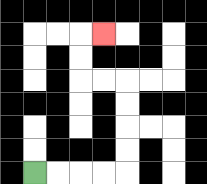{'start': '[1, 7]', 'end': '[4, 1]', 'path_directions': 'R,R,R,R,U,U,U,U,L,L,U,U,R', 'path_coordinates': '[[1, 7], [2, 7], [3, 7], [4, 7], [5, 7], [5, 6], [5, 5], [5, 4], [5, 3], [4, 3], [3, 3], [3, 2], [3, 1], [4, 1]]'}